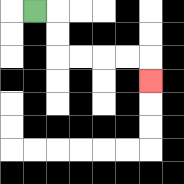{'start': '[1, 0]', 'end': '[6, 3]', 'path_directions': 'R,D,D,R,R,R,R,D', 'path_coordinates': '[[1, 0], [2, 0], [2, 1], [2, 2], [3, 2], [4, 2], [5, 2], [6, 2], [6, 3]]'}